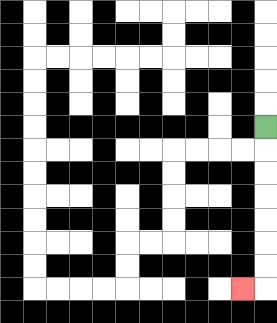{'start': '[11, 5]', 'end': '[10, 12]', 'path_directions': 'D,D,D,D,D,D,D,L', 'path_coordinates': '[[11, 5], [11, 6], [11, 7], [11, 8], [11, 9], [11, 10], [11, 11], [11, 12], [10, 12]]'}